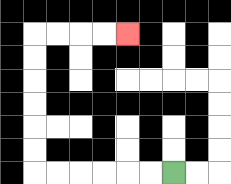{'start': '[7, 7]', 'end': '[5, 1]', 'path_directions': 'L,L,L,L,L,L,U,U,U,U,U,U,R,R,R,R', 'path_coordinates': '[[7, 7], [6, 7], [5, 7], [4, 7], [3, 7], [2, 7], [1, 7], [1, 6], [1, 5], [1, 4], [1, 3], [1, 2], [1, 1], [2, 1], [3, 1], [4, 1], [5, 1]]'}